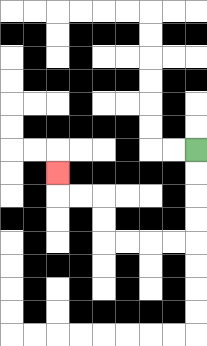{'start': '[8, 6]', 'end': '[2, 7]', 'path_directions': 'D,D,D,D,L,L,L,L,U,U,L,L,U', 'path_coordinates': '[[8, 6], [8, 7], [8, 8], [8, 9], [8, 10], [7, 10], [6, 10], [5, 10], [4, 10], [4, 9], [4, 8], [3, 8], [2, 8], [2, 7]]'}